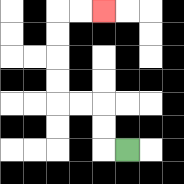{'start': '[5, 6]', 'end': '[4, 0]', 'path_directions': 'L,U,U,L,L,U,U,U,U,R,R', 'path_coordinates': '[[5, 6], [4, 6], [4, 5], [4, 4], [3, 4], [2, 4], [2, 3], [2, 2], [2, 1], [2, 0], [3, 0], [4, 0]]'}